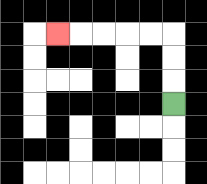{'start': '[7, 4]', 'end': '[2, 1]', 'path_directions': 'U,U,U,L,L,L,L,L', 'path_coordinates': '[[7, 4], [7, 3], [7, 2], [7, 1], [6, 1], [5, 1], [4, 1], [3, 1], [2, 1]]'}